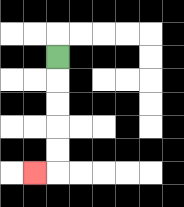{'start': '[2, 2]', 'end': '[1, 7]', 'path_directions': 'D,D,D,D,D,L', 'path_coordinates': '[[2, 2], [2, 3], [2, 4], [2, 5], [2, 6], [2, 7], [1, 7]]'}